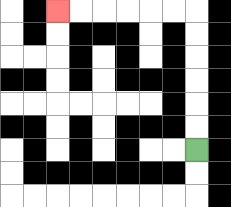{'start': '[8, 6]', 'end': '[2, 0]', 'path_directions': 'U,U,U,U,U,U,L,L,L,L,L,L', 'path_coordinates': '[[8, 6], [8, 5], [8, 4], [8, 3], [8, 2], [8, 1], [8, 0], [7, 0], [6, 0], [5, 0], [4, 0], [3, 0], [2, 0]]'}